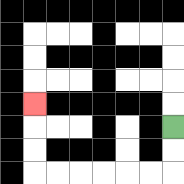{'start': '[7, 5]', 'end': '[1, 4]', 'path_directions': 'D,D,L,L,L,L,L,L,U,U,U', 'path_coordinates': '[[7, 5], [7, 6], [7, 7], [6, 7], [5, 7], [4, 7], [3, 7], [2, 7], [1, 7], [1, 6], [1, 5], [1, 4]]'}